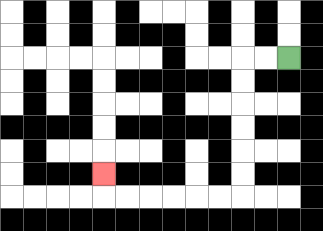{'start': '[12, 2]', 'end': '[4, 7]', 'path_directions': 'L,L,D,D,D,D,D,D,L,L,L,L,L,L,U', 'path_coordinates': '[[12, 2], [11, 2], [10, 2], [10, 3], [10, 4], [10, 5], [10, 6], [10, 7], [10, 8], [9, 8], [8, 8], [7, 8], [6, 8], [5, 8], [4, 8], [4, 7]]'}